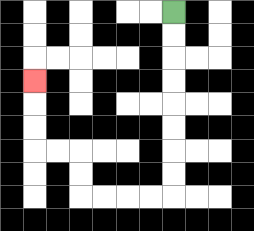{'start': '[7, 0]', 'end': '[1, 3]', 'path_directions': 'D,D,D,D,D,D,D,D,L,L,L,L,U,U,L,L,U,U,U', 'path_coordinates': '[[7, 0], [7, 1], [7, 2], [7, 3], [7, 4], [7, 5], [7, 6], [7, 7], [7, 8], [6, 8], [5, 8], [4, 8], [3, 8], [3, 7], [3, 6], [2, 6], [1, 6], [1, 5], [1, 4], [1, 3]]'}